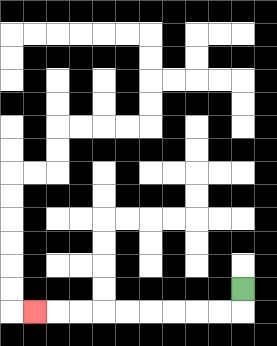{'start': '[10, 12]', 'end': '[1, 13]', 'path_directions': 'D,L,L,L,L,L,L,L,L,L', 'path_coordinates': '[[10, 12], [10, 13], [9, 13], [8, 13], [7, 13], [6, 13], [5, 13], [4, 13], [3, 13], [2, 13], [1, 13]]'}